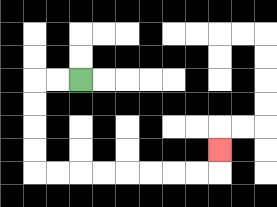{'start': '[3, 3]', 'end': '[9, 6]', 'path_directions': 'L,L,D,D,D,D,R,R,R,R,R,R,R,R,U', 'path_coordinates': '[[3, 3], [2, 3], [1, 3], [1, 4], [1, 5], [1, 6], [1, 7], [2, 7], [3, 7], [4, 7], [5, 7], [6, 7], [7, 7], [8, 7], [9, 7], [9, 6]]'}